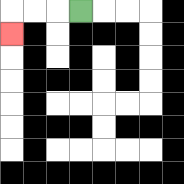{'start': '[3, 0]', 'end': '[0, 1]', 'path_directions': 'L,L,L,D', 'path_coordinates': '[[3, 0], [2, 0], [1, 0], [0, 0], [0, 1]]'}